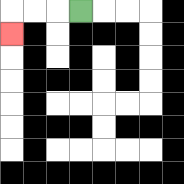{'start': '[3, 0]', 'end': '[0, 1]', 'path_directions': 'L,L,L,D', 'path_coordinates': '[[3, 0], [2, 0], [1, 0], [0, 0], [0, 1]]'}